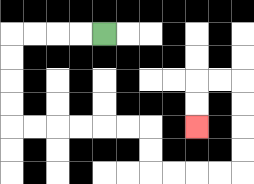{'start': '[4, 1]', 'end': '[8, 5]', 'path_directions': 'L,L,L,L,D,D,D,D,R,R,R,R,R,R,D,D,R,R,R,R,U,U,U,U,L,L,D,D', 'path_coordinates': '[[4, 1], [3, 1], [2, 1], [1, 1], [0, 1], [0, 2], [0, 3], [0, 4], [0, 5], [1, 5], [2, 5], [3, 5], [4, 5], [5, 5], [6, 5], [6, 6], [6, 7], [7, 7], [8, 7], [9, 7], [10, 7], [10, 6], [10, 5], [10, 4], [10, 3], [9, 3], [8, 3], [8, 4], [8, 5]]'}